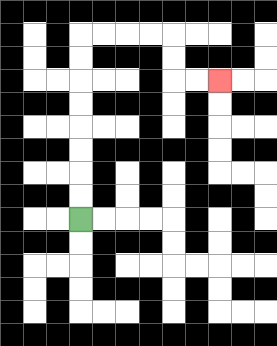{'start': '[3, 9]', 'end': '[9, 3]', 'path_directions': 'U,U,U,U,U,U,U,U,R,R,R,R,D,D,R,R', 'path_coordinates': '[[3, 9], [3, 8], [3, 7], [3, 6], [3, 5], [3, 4], [3, 3], [3, 2], [3, 1], [4, 1], [5, 1], [6, 1], [7, 1], [7, 2], [7, 3], [8, 3], [9, 3]]'}